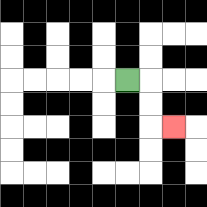{'start': '[5, 3]', 'end': '[7, 5]', 'path_directions': 'R,D,D,R', 'path_coordinates': '[[5, 3], [6, 3], [6, 4], [6, 5], [7, 5]]'}